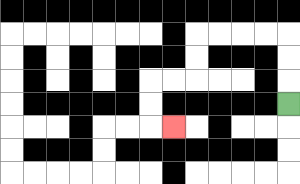{'start': '[12, 4]', 'end': '[7, 5]', 'path_directions': 'U,U,U,L,L,L,L,D,D,L,L,D,D,R', 'path_coordinates': '[[12, 4], [12, 3], [12, 2], [12, 1], [11, 1], [10, 1], [9, 1], [8, 1], [8, 2], [8, 3], [7, 3], [6, 3], [6, 4], [6, 5], [7, 5]]'}